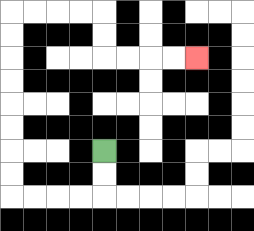{'start': '[4, 6]', 'end': '[8, 2]', 'path_directions': 'D,D,L,L,L,L,U,U,U,U,U,U,U,U,R,R,R,R,D,D,R,R,R,R', 'path_coordinates': '[[4, 6], [4, 7], [4, 8], [3, 8], [2, 8], [1, 8], [0, 8], [0, 7], [0, 6], [0, 5], [0, 4], [0, 3], [0, 2], [0, 1], [0, 0], [1, 0], [2, 0], [3, 0], [4, 0], [4, 1], [4, 2], [5, 2], [6, 2], [7, 2], [8, 2]]'}